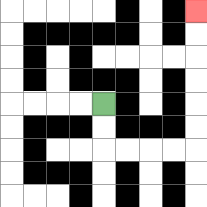{'start': '[4, 4]', 'end': '[8, 0]', 'path_directions': 'D,D,R,R,R,R,U,U,U,U,U,U', 'path_coordinates': '[[4, 4], [4, 5], [4, 6], [5, 6], [6, 6], [7, 6], [8, 6], [8, 5], [8, 4], [8, 3], [8, 2], [8, 1], [8, 0]]'}